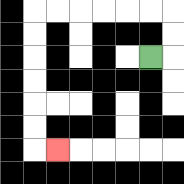{'start': '[6, 2]', 'end': '[2, 6]', 'path_directions': 'R,U,U,L,L,L,L,L,L,D,D,D,D,D,D,R', 'path_coordinates': '[[6, 2], [7, 2], [7, 1], [7, 0], [6, 0], [5, 0], [4, 0], [3, 0], [2, 0], [1, 0], [1, 1], [1, 2], [1, 3], [1, 4], [1, 5], [1, 6], [2, 6]]'}